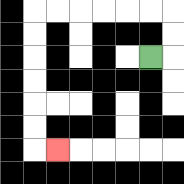{'start': '[6, 2]', 'end': '[2, 6]', 'path_directions': 'R,U,U,L,L,L,L,L,L,D,D,D,D,D,D,R', 'path_coordinates': '[[6, 2], [7, 2], [7, 1], [7, 0], [6, 0], [5, 0], [4, 0], [3, 0], [2, 0], [1, 0], [1, 1], [1, 2], [1, 3], [1, 4], [1, 5], [1, 6], [2, 6]]'}